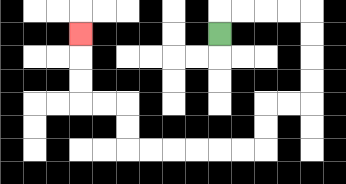{'start': '[9, 1]', 'end': '[3, 1]', 'path_directions': 'U,R,R,R,R,D,D,D,D,L,L,D,D,L,L,L,L,L,L,U,U,L,L,U,U,U', 'path_coordinates': '[[9, 1], [9, 0], [10, 0], [11, 0], [12, 0], [13, 0], [13, 1], [13, 2], [13, 3], [13, 4], [12, 4], [11, 4], [11, 5], [11, 6], [10, 6], [9, 6], [8, 6], [7, 6], [6, 6], [5, 6], [5, 5], [5, 4], [4, 4], [3, 4], [3, 3], [3, 2], [3, 1]]'}